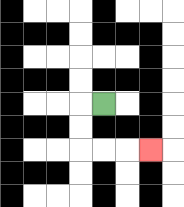{'start': '[4, 4]', 'end': '[6, 6]', 'path_directions': 'L,D,D,R,R,R', 'path_coordinates': '[[4, 4], [3, 4], [3, 5], [3, 6], [4, 6], [5, 6], [6, 6]]'}